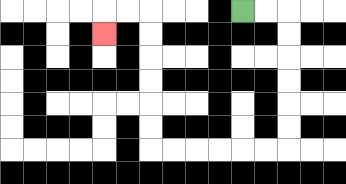{'start': '[10, 0]', 'end': '[4, 1]', 'path_directions': 'R,R,D,D,D,D,D,D,L,L,L,L,L,L,U,U,U,U,U,U,L,L,D', 'path_coordinates': '[[10, 0], [11, 0], [12, 0], [12, 1], [12, 2], [12, 3], [12, 4], [12, 5], [12, 6], [11, 6], [10, 6], [9, 6], [8, 6], [7, 6], [6, 6], [6, 5], [6, 4], [6, 3], [6, 2], [6, 1], [6, 0], [5, 0], [4, 0], [4, 1]]'}